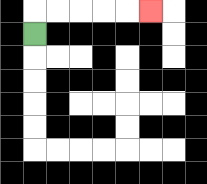{'start': '[1, 1]', 'end': '[6, 0]', 'path_directions': 'U,R,R,R,R,R', 'path_coordinates': '[[1, 1], [1, 0], [2, 0], [3, 0], [4, 0], [5, 0], [6, 0]]'}